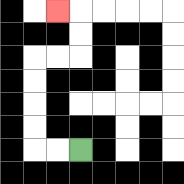{'start': '[3, 6]', 'end': '[2, 0]', 'path_directions': 'L,L,U,U,U,U,R,R,U,U,L', 'path_coordinates': '[[3, 6], [2, 6], [1, 6], [1, 5], [1, 4], [1, 3], [1, 2], [2, 2], [3, 2], [3, 1], [3, 0], [2, 0]]'}